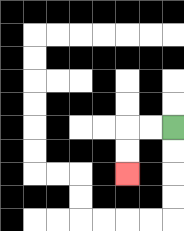{'start': '[7, 5]', 'end': '[5, 7]', 'path_directions': 'L,L,D,D', 'path_coordinates': '[[7, 5], [6, 5], [5, 5], [5, 6], [5, 7]]'}